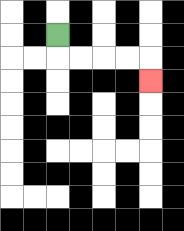{'start': '[2, 1]', 'end': '[6, 3]', 'path_directions': 'D,R,R,R,R,D', 'path_coordinates': '[[2, 1], [2, 2], [3, 2], [4, 2], [5, 2], [6, 2], [6, 3]]'}